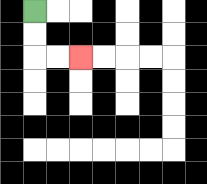{'start': '[1, 0]', 'end': '[3, 2]', 'path_directions': 'D,D,R,R', 'path_coordinates': '[[1, 0], [1, 1], [1, 2], [2, 2], [3, 2]]'}